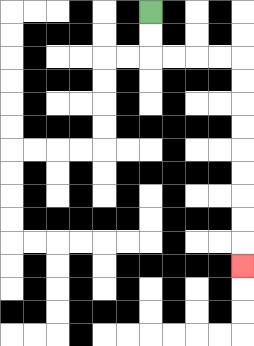{'start': '[6, 0]', 'end': '[10, 11]', 'path_directions': 'D,D,R,R,R,R,D,D,D,D,D,D,D,D,D', 'path_coordinates': '[[6, 0], [6, 1], [6, 2], [7, 2], [8, 2], [9, 2], [10, 2], [10, 3], [10, 4], [10, 5], [10, 6], [10, 7], [10, 8], [10, 9], [10, 10], [10, 11]]'}